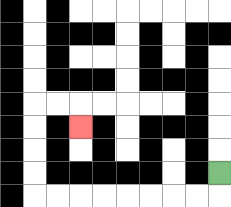{'start': '[9, 7]', 'end': '[3, 5]', 'path_directions': 'D,L,L,L,L,L,L,L,L,U,U,U,U,R,R,D', 'path_coordinates': '[[9, 7], [9, 8], [8, 8], [7, 8], [6, 8], [5, 8], [4, 8], [3, 8], [2, 8], [1, 8], [1, 7], [1, 6], [1, 5], [1, 4], [2, 4], [3, 4], [3, 5]]'}